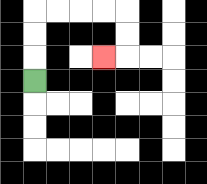{'start': '[1, 3]', 'end': '[4, 2]', 'path_directions': 'U,U,U,R,R,R,R,D,D,L', 'path_coordinates': '[[1, 3], [1, 2], [1, 1], [1, 0], [2, 0], [3, 0], [4, 0], [5, 0], [5, 1], [5, 2], [4, 2]]'}